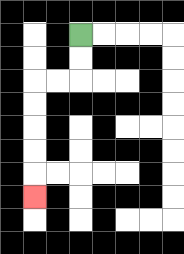{'start': '[3, 1]', 'end': '[1, 8]', 'path_directions': 'D,D,L,L,D,D,D,D,D', 'path_coordinates': '[[3, 1], [3, 2], [3, 3], [2, 3], [1, 3], [1, 4], [1, 5], [1, 6], [1, 7], [1, 8]]'}